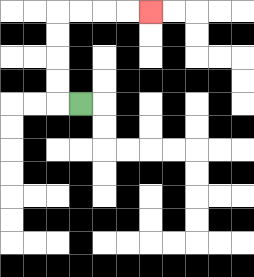{'start': '[3, 4]', 'end': '[6, 0]', 'path_directions': 'L,U,U,U,U,R,R,R,R', 'path_coordinates': '[[3, 4], [2, 4], [2, 3], [2, 2], [2, 1], [2, 0], [3, 0], [4, 0], [5, 0], [6, 0]]'}